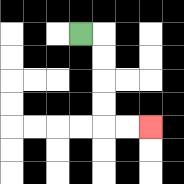{'start': '[3, 1]', 'end': '[6, 5]', 'path_directions': 'R,D,D,D,D,R,R', 'path_coordinates': '[[3, 1], [4, 1], [4, 2], [4, 3], [4, 4], [4, 5], [5, 5], [6, 5]]'}